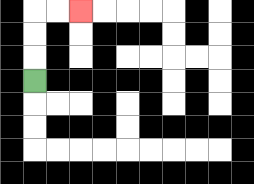{'start': '[1, 3]', 'end': '[3, 0]', 'path_directions': 'U,U,U,R,R', 'path_coordinates': '[[1, 3], [1, 2], [1, 1], [1, 0], [2, 0], [3, 0]]'}